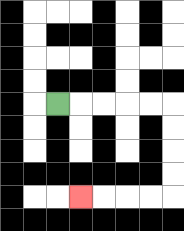{'start': '[2, 4]', 'end': '[3, 8]', 'path_directions': 'R,R,R,R,R,D,D,D,D,L,L,L,L', 'path_coordinates': '[[2, 4], [3, 4], [4, 4], [5, 4], [6, 4], [7, 4], [7, 5], [7, 6], [7, 7], [7, 8], [6, 8], [5, 8], [4, 8], [3, 8]]'}